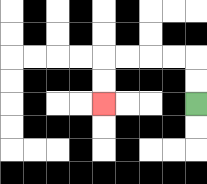{'start': '[8, 4]', 'end': '[4, 4]', 'path_directions': 'U,U,L,L,L,L,D,D', 'path_coordinates': '[[8, 4], [8, 3], [8, 2], [7, 2], [6, 2], [5, 2], [4, 2], [4, 3], [4, 4]]'}